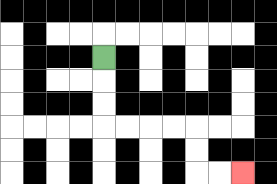{'start': '[4, 2]', 'end': '[10, 7]', 'path_directions': 'D,D,D,R,R,R,R,D,D,R,R', 'path_coordinates': '[[4, 2], [4, 3], [4, 4], [4, 5], [5, 5], [6, 5], [7, 5], [8, 5], [8, 6], [8, 7], [9, 7], [10, 7]]'}